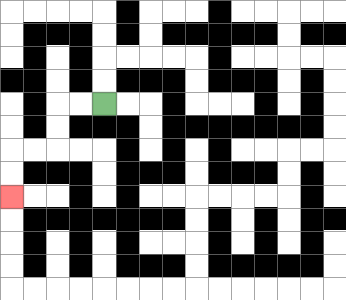{'start': '[4, 4]', 'end': '[0, 8]', 'path_directions': 'L,L,D,D,L,L,D,D', 'path_coordinates': '[[4, 4], [3, 4], [2, 4], [2, 5], [2, 6], [1, 6], [0, 6], [0, 7], [0, 8]]'}